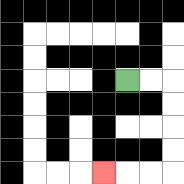{'start': '[5, 3]', 'end': '[4, 7]', 'path_directions': 'R,R,D,D,D,D,L,L,L', 'path_coordinates': '[[5, 3], [6, 3], [7, 3], [7, 4], [7, 5], [7, 6], [7, 7], [6, 7], [5, 7], [4, 7]]'}